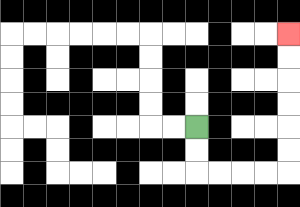{'start': '[8, 5]', 'end': '[12, 1]', 'path_directions': 'D,D,R,R,R,R,U,U,U,U,U,U', 'path_coordinates': '[[8, 5], [8, 6], [8, 7], [9, 7], [10, 7], [11, 7], [12, 7], [12, 6], [12, 5], [12, 4], [12, 3], [12, 2], [12, 1]]'}